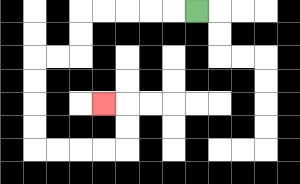{'start': '[8, 0]', 'end': '[4, 4]', 'path_directions': 'L,L,L,L,L,D,D,L,L,D,D,D,D,R,R,R,R,U,U,L', 'path_coordinates': '[[8, 0], [7, 0], [6, 0], [5, 0], [4, 0], [3, 0], [3, 1], [3, 2], [2, 2], [1, 2], [1, 3], [1, 4], [1, 5], [1, 6], [2, 6], [3, 6], [4, 6], [5, 6], [5, 5], [5, 4], [4, 4]]'}